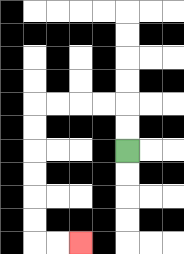{'start': '[5, 6]', 'end': '[3, 10]', 'path_directions': 'U,U,L,L,L,L,D,D,D,D,D,D,R,R', 'path_coordinates': '[[5, 6], [5, 5], [5, 4], [4, 4], [3, 4], [2, 4], [1, 4], [1, 5], [1, 6], [1, 7], [1, 8], [1, 9], [1, 10], [2, 10], [3, 10]]'}